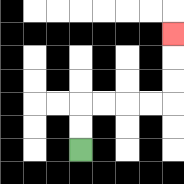{'start': '[3, 6]', 'end': '[7, 1]', 'path_directions': 'U,U,R,R,R,R,U,U,U', 'path_coordinates': '[[3, 6], [3, 5], [3, 4], [4, 4], [5, 4], [6, 4], [7, 4], [7, 3], [7, 2], [7, 1]]'}